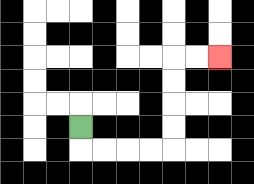{'start': '[3, 5]', 'end': '[9, 2]', 'path_directions': 'D,R,R,R,R,U,U,U,U,R,R', 'path_coordinates': '[[3, 5], [3, 6], [4, 6], [5, 6], [6, 6], [7, 6], [7, 5], [7, 4], [7, 3], [7, 2], [8, 2], [9, 2]]'}